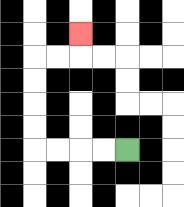{'start': '[5, 6]', 'end': '[3, 1]', 'path_directions': 'L,L,L,L,U,U,U,U,R,R,U', 'path_coordinates': '[[5, 6], [4, 6], [3, 6], [2, 6], [1, 6], [1, 5], [1, 4], [1, 3], [1, 2], [2, 2], [3, 2], [3, 1]]'}